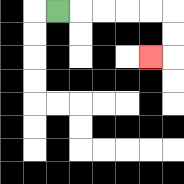{'start': '[2, 0]', 'end': '[6, 2]', 'path_directions': 'R,R,R,R,R,D,D,L', 'path_coordinates': '[[2, 0], [3, 0], [4, 0], [5, 0], [6, 0], [7, 0], [7, 1], [7, 2], [6, 2]]'}